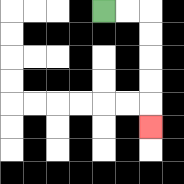{'start': '[4, 0]', 'end': '[6, 5]', 'path_directions': 'R,R,D,D,D,D,D', 'path_coordinates': '[[4, 0], [5, 0], [6, 0], [6, 1], [6, 2], [6, 3], [6, 4], [6, 5]]'}